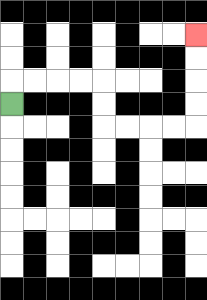{'start': '[0, 4]', 'end': '[8, 1]', 'path_directions': 'U,R,R,R,R,D,D,R,R,R,R,U,U,U,U', 'path_coordinates': '[[0, 4], [0, 3], [1, 3], [2, 3], [3, 3], [4, 3], [4, 4], [4, 5], [5, 5], [6, 5], [7, 5], [8, 5], [8, 4], [8, 3], [8, 2], [8, 1]]'}